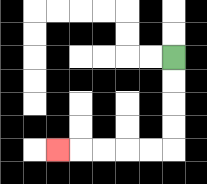{'start': '[7, 2]', 'end': '[2, 6]', 'path_directions': 'D,D,D,D,L,L,L,L,L', 'path_coordinates': '[[7, 2], [7, 3], [7, 4], [7, 5], [7, 6], [6, 6], [5, 6], [4, 6], [3, 6], [2, 6]]'}